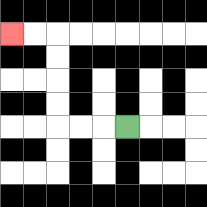{'start': '[5, 5]', 'end': '[0, 1]', 'path_directions': 'L,L,L,U,U,U,U,L,L', 'path_coordinates': '[[5, 5], [4, 5], [3, 5], [2, 5], [2, 4], [2, 3], [2, 2], [2, 1], [1, 1], [0, 1]]'}